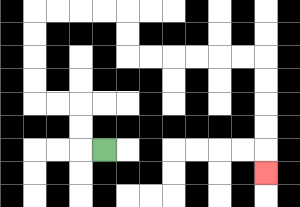{'start': '[4, 6]', 'end': '[11, 7]', 'path_directions': 'L,U,U,L,L,U,U,U,U,R,R,R,R,D,D,R,R,R,R,R,R,D,D,D,D,D', 'path_coordinates': '[[4, 6], [3, 6], [3, 5], [3, 4], [2, 4], [1, 4], [1, 3], [1, 2], [1, 1], [1, 0], [2, 0], [3, 0], [4, 0], [5, 0], [5, 1], [5, 2], [6, 2], [7, 2], [8, 2], [9, 2], [10, 2], [11, 2], [11, 3], [11, 4], [11, 5], [11, 6], [11, 7]]'}